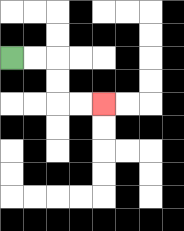{'start': '[0, 2]', 'end': '[4, 4]', 'path_directions': 'R,R,D,D,R,R', 'path_coordinates': '[[0, 2], [1, 2], [2, 2], [2, 3], [2, 4], [3, 4], [4, 4]]'}